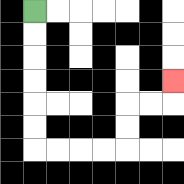{'start': '[1, 0]', 'end': '[7, 3]', 'path_directions': 'D,D,D,D,D,D,R,R,R,R,U,U,R,R,U', 'path_coordinates': '[[1, 0], [1, 1], [1, 2], [1, 3], [1, 4], [1, 5], [1, 6], [2, 6], [3, 6], [4, 6], [5, 6], [5, 5], [5, 4], [6, 4], [7, 4], [7, 3]]'}